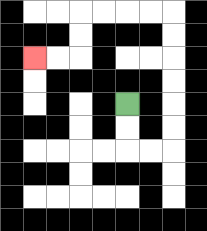{'start': '[5, 4]', 'end': '[1, 2]', 'path_directions': 'D,D,R,R,U,U,U,U,U,U,L,L,L,L,D,D,L,L', 'path_coordinates': '[[5, 4], [5, 5], [5, 6], [6, 6], [7, 6], [7, 5], [7, 4], [7, 3], [7, 2], [7, 1], [7, 0], [6, 0], [5, 0], [4, 0], [3, 0], [3, 1], [3, 2], [2, 2], [1, 2]]'}